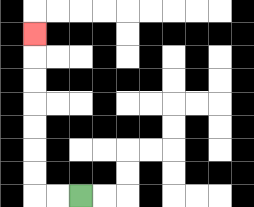{'start': '[3, 8]', 'end': '[1, 1]', 'path_directions': 'L,L,U,U,U,U,U,U,U', 'path_coordinates': '[[3, 8], [2, 8], [1, 8], [1, 7], [1, 6], [1, 5], [1, 4], [1, 3], [1, 2], [1, 1]]'}